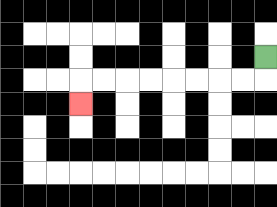{'start': '[11, 2]', 'end': '[3, 4]', 'path_directions': 'D,L,L,L,L,L,L,L,L,D', 'path_coordinates': '[[11, 2], [11, 3], [10, 3], [9, 3], [8, 3], [7, 3], [6, 3], [5, 3], [4, 3], [3, 3], [3, 4]]'}